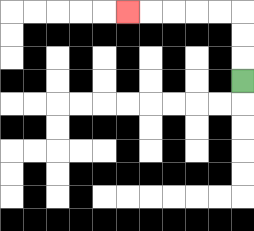{'start': '[10, 3]', 'end': '[5, 0]', 'path_directions': 'U,U,U,L,L,L,L,L', 'path_coordinates': '[[10, 3], [10, 2], [10, 1], [10, 0], [9, 0], [8, 0], [7, 0], [6, 0], [5, 0]]'}